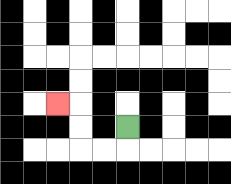{'start': '[5, 5]', 'end': '[2, 4]', 'path_directions': 'D,L,L,U,U,L', 'path_coordinates': '[[5, 5], [5, 6], [4, 6], [3, 6], [3, 5], [3, 4], [2, 4]]'}